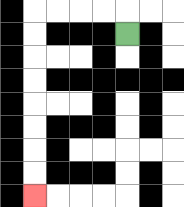{'start': '[5, 1]', 'end': '[1, 8]', 'path_directions': 'U,L,L,L,L,D,D,D,D,D,D,D,D', 'path_coordinates': '[[5, 1], [5, 0], [4, 0], [3, 0], [2, 0], [1, 0], [1, 1], [1, 2], [1, 3], [1, 4], [1, 5], [1, 6], [1, 7], [1, 8]]'}